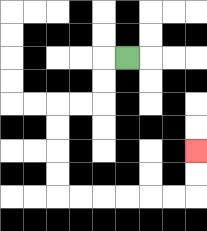{'start': '[5, 2]', 'end': '[8, 6]', 'path_directions': 'L,D,D,L,L,D,D,D,D,R,R,R,R,R,R,U,U', 'path_coordinates': '[[5, 2], [4, 2], [4, 3], [4, 4], [3, 4], [2, 4], [2, 5], [2, 6], [2, 7], [2, 8], [3, 8], [4, 8], [5, 8], [6, 8], [7, 8], [8, 8], [8, 7], [8, 6]]'}